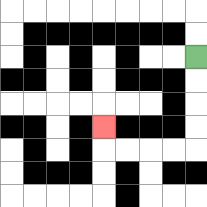{'start': '[8, 2]', 'end': '[4, 5]', 'path_directions': 'D,D,D,D,L,L,L,L,U', 'path_coordinates': '[[8, 2], [8, 3], [8, 4], [8, 5], [8, 6], [7, 6], [6, 6], [5, 6], [4, 6], [4, 5]]'}